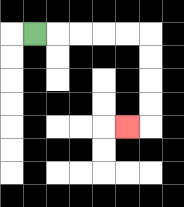{'start': '[1, 1]', 'end': '[5, 5]', 'path_directions': 'R,R,R,R,R,D,D,D,D,L', 'path_coordinates': '[[1, 1], [2, 1], [3, 1], [4, 1], [5, 1], [6, 1], [6, 2], [6, 3], [6, 4], [6, 5], [5, 5]]'}